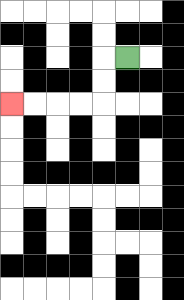{'start': '[5, 2]', 'end': '[0, 4]', 'path_directions': 'L,D,D,L,L,L,L', 'path_coordinates': '[[5, 2], [4, 2], [4, 3], [4, 4], [3, 4], [2, 4], [1, 4], [0, 4]]'}